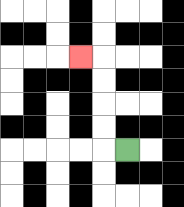{'start': '[5, 6]', 'end': '[3, 2]', 'path_directions': 'L,U,U,U,U,L', 'path_coordinates': '[[5, 6], [4, 6], [4, 5], [4, 4], [4, 3], [4, 2], [3, 2]]'}